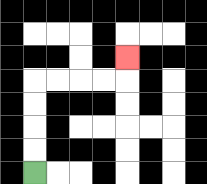{'start': '[1, 7]', 'end': '[5, 2]', 'path_directions': 'U,U,U,U,R,R,R,R,U', 'path_coordinates': '[[1, 7], [1, 6], [1, 5], [1, 4], [1, 3], [2, 3], [3, 3], [4, 3], [5, 3], [5, 2]]'}